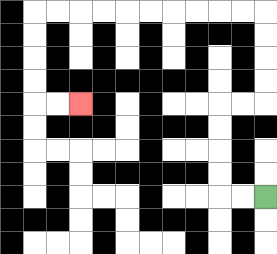{'start': '[11, 8]', 'end': '[3, 4]', 'path_directions': 'L,L,U,U,U,U,R,R,U,U,U,U,L,L,L,L,L,L,L,L,L,L,D,D,D,D,R,R', 'path_coordinates': '[[11, 8], [10, 8], [9, 8], [9, 7], [9, 6], [9, 5], [9, 4], [10, 4], [11, 4], [11, 3], [11, 2], [11, 1], [11, 0], [10, 0], [9, 0], [8, 0], [7, 0], [6, 0], [5, 0], [4, 0], [3, 0], [2, 0], [1, 0], [1, 1], [1, 2], [1, 3], [1, 4], [2, 4], [3, 4]]'}